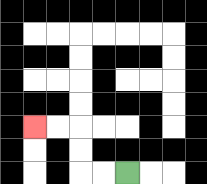{'start': '[5, 7]', 'end': '[1, 5]', 'path_directions': 'L,L,U,U,L,L', 'path_coordinates': '[[5, 7], [4, 7], [3, 7], [3, 6], [3, 5], [2, 5], [1, 5]]'}